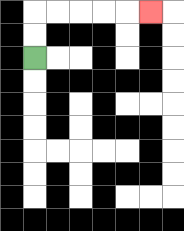{'start': '[1, 2]', 'end': '[6, 0]', 'path_directions': 'U,U,R,R,R,R,R', 'path_coordinates': '[[1, 2], [1, 1], [1, 0], [2, 0], [3, 0], [4, 0], [5, 0], [6, 0]]'}